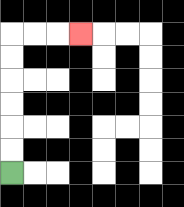{'start': '[0, 7]', 'end': '[3, 1]', 'path_directions': 'U,U,U,U,U,U,R,R,R', 'path_coordinates': '[[0, 7], [0, 6], [0, 5], [0, 4], [0, 3], [0, 2], [0, 1], [1, 1], [2, 1], [3, 1]]'}